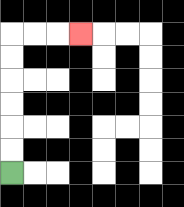{'start': '[0, 7]', 'end': '[3, 1]', 'path_directions': 'U,U,U,U,U,U,R,R,R', 'path_coordinates': '[[0, 7], [0, 6], [0, 5], [0, 4], [0, 3], [0, 2], [0, 1], [1, 1], [2, 1], [3, 1]]'}